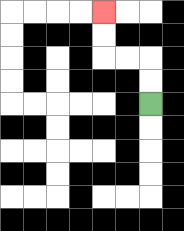{'start': '[6, 4]', 'end': '[4, 0]', 'path_directions': 'U,U,L,L,U,U', 'path_coordinates': '[[6, 4], [6, 3], [6, 2], [5, 2], [4, 2], [4, 1], [4, 0]]'}